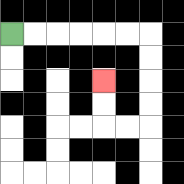{'start': '[0, 1]', 'end': '[4, 3]', 'path_directions': 'R,R,R,R,R,R,D,D,D,D,L,L,U,U', 'path_coordinates': '[[0, 1], [1, 1], [2, 1], [3, 1], [4, 1], [5, 1], [6, 1], [6, 2], [6, 3], [6, 4], [6, 5], [5, 5], [4, 5], [4, 4], [4, 3]]'}